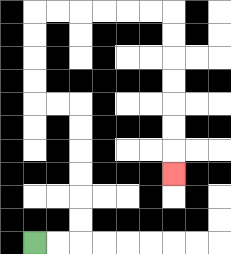{'start': '[1, 10]', 'end': '[7, 7]', 'path_directions': 'R,R,U,U,U,U,U,U,L,L,U,U,U,U,R,R,R,R,R,R,D,D,D,D,D,D,D', 'path_coordinates': '[[1, 10], [2, 10], [3, 10], [3, 9], [3, 8], [3, 7], [3, 6], [3, 5], [3, 4], [2, 4], [1, 4], [1, 3], [1, 2], [1, 1], [1, 0], [2, 0], [3, 0], [4, 0], [5, 0], [6, 0], [7, 0], [7, 1], [7, 2], [7, 3], [7, 4], [7, 5], [7, 6], [7, 7]]'}